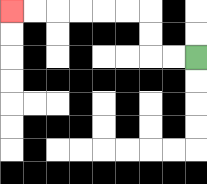{'start': '[8, 2]', 'end': '[0, 0]', 'path_directions': 'L,L,U,U,L,L,L,L,L,L', 'path_coordinates': '[[8, 2], [7, 2], [6, 2], [6, 1], [6, 0], [5, 0], [4, 0], [3, 0], [2, 0], [1, 0], [0, 0]]'}